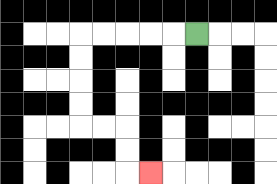{'start': '[8, 1]', 'end': '[6, 7]', 'path_directions': 'L,L,L,L,L,D,D,D,D,R,R,D,D,R', 'path_coordinates': '[[8, 1], [7, 1], [6, 1], [5, 1], [4, 1], [3, 1], [3, 2], [3, 3], [3, 4], [3, 5], [4, 5], [5, 5], [5, 6], [5, 7], [6, 7]]'}